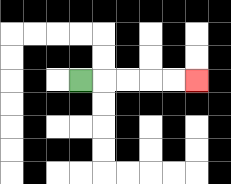{'start': '[3, 3]', 'end': '[8, 3]', 'path_directions': 'R,R,R,R,R', 'path_coordinates': '[[3, 3], [4, 3], [5, 3], [6, 3], [7, 3], [8, 3]]'}